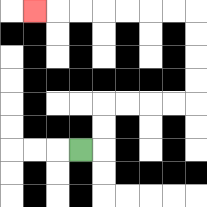{'start': '[3, 6]', 'end': '[1, 0]', 'path_directions': 'R,U,U,R,R,R,R,U,U,U,U,L,L,L,L,L,L,L', 'path_coordinates': '[[3, 6], [4, 6], [4, 5], [4, 4], [5, 4], [6, 4], [7, 4], [8, 4], [8, 3], [8, 2], [8, 1], [8, 0], [7, 0], [6, 0], [5, 0], [4, 0], [3, 0], [2, 0], [1, 0]]'}